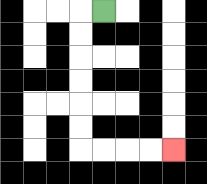{'start': '[4, 0]', 'end': '[7, 6]', 'path_directions': 'L,D,D,D,D,D,D,R,R,R,R', 'path_coordinates': '[[4, 0], [3, 0], [3, 1], [3, 2], [3, 3], [3, 4], [3, 5], [3, 6], [4, 6], [5, 6], [6, 6], [7, 6]]'}